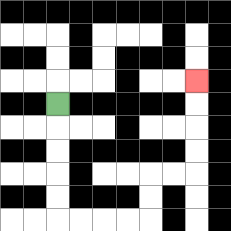{'start': '[2, 4]', 'end': '[8, 3]', 'path_directions': 'D,D,D,D,D,R,R,R,R,U,U,R,R,U,U,U,U', 'path_coordinates': '[[2, 4], [2, 5], [2, 6], [2, 7], [2, 8], [2, 9], [3, 9], [4, 9], [5, 9], [6, 9], [6, 8], [6, 7], [7, 7], [8, 7], [8, 6], [8, 5], [8, 4], [8, 3]]'}